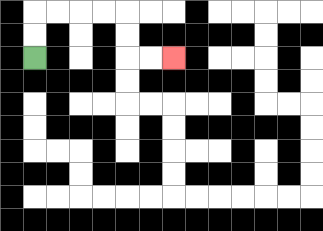{'start': '[1, 2]', 'end': '[7, 2]', 'path_directions': 'U,U,R,R,R,R,D,D,R,R', 'path_coordinates': '[[1, 2], [1, 1], [1, 0], [2, 0], [3, 0], [4, 0], [5, 0], [5, 1], [5, 2], [6, 2], [7, 2]]'}